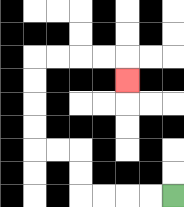{'start': '[7, 8]', 'end': '[5, 3]', 'path_directions': 'L,L,L,L,U,U,L,L,U,U,U,U,R,R,R,R,D', 'path_coordinates': '[[7, 8], [6, 8], [5, 8], [4, 8], [3, 8], [3, 7], [3, 6], [2, 6], [1, 6], [1, 5], [1, 4], [1, 3], [1, 2], [2, 2], [3, 2], [4, 2], [5, 2], [5, 3]]'}